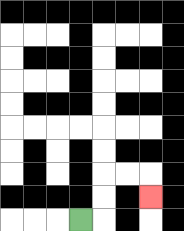{'start': '[3, 9]', 'end': '[6, 8]', 'path_directions': 'R,U,U,R,R,D', 'path_coordinates': '[[3, 9], [4, 9], [4, 8], [4, 7], [5, 7], [6, 7], [6, 8]]'}